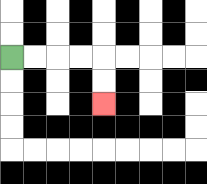{'start': '[0, 2]', 'end': '[4, 4]', 'path_directions': 'R,R,R,R,D,D', 'path_coordinates': '[[0, 2], [1, 2], [2, 2], [3, 2], [4, 2], [4, 3], [4, 4]]'}